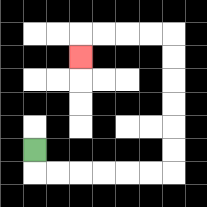{'start': '[1, 6]', 'end': '[3, 2]', 'path_directions': 'D,R,R,R,R,R,R,U,U,U,U,U,U,L,L,L,L,D', 'path_coordinates': '[[1, 6], [1, 7], [2, 7], [3, 7], [4, 7], [5, 7], [6, 7], [7, 7], [7, 6], [7, 5], [7, 4], [7, 3], [7, 2], [7, 1], [6, 1], [5, 1], [4, 1], [3, 1], [3, 2]]'}